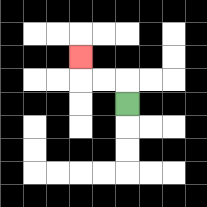{'start': '[5, 4]', 'end': '[3, 2]', 'path_directions': 'U,L,L,U', 'path_coordinates': '[[5, 4], [5, 3], [4, 3], [3, 3], [3, 2]]'}